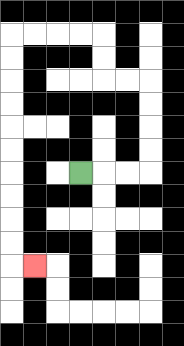{'start': '[3, 7]', 'end': '[1, 11]', 'path_directions': 'R,R,R,U,U,U,U,L,L,U,U,L,L,L,L,D,D,D,D,D,D,D,D,D,D,R', 'path_coordinates': '[[3, 7], [4, 7], [5, 7], [6, 7], [6, 6], [6, 5], [6, 4], [6, 3], [5, 3], [4, 3], [4, 2], [4, 1], [3, 1], [2, 1], [1, 1], [0, 1], [0, 2], [0, 3], [0, 4], [0, 5], [0, 6], [0, 7], [0, 8], [0, 9], [0, 10], [0, 11], [1, 11]]'}